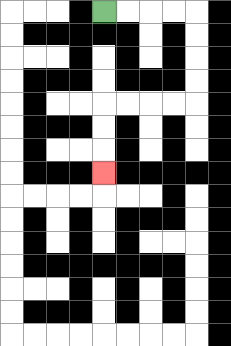{'start': '[4, 0]', 'end': '[4, 7]', 'path_directions': 'R,R,R,R,D,D,D,D,L,L,L,L,D,D,D', 'path_coordinates': '[[4, 0], [5, 0], [6, 0], [7, 0], [8, 0], [8, 1], [8, 2], [8, 3], [8, 4], [7, 4], [6, 4], [5, 4], [4, 4], [4, 5], [4, 6], [4, 7]]'}